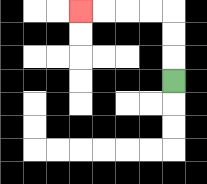{'start': '[7, 3]', 'end': '[3, 0]', 'path_directions': 'U,U,U,L,L,L,L', 'path_coordinates': '[[7, 3], [7, 2], [7, 1], [7, 0], [6, 0], [5, 0], [4, 0], [3, 0]]'}